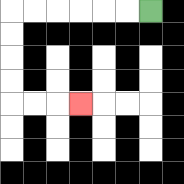{'start': '[6, 0]', 'end': '[3, 4]', 'path_directions': 'L,L,L,L,L,L,D,D,D,D,R,R,R', 'path_coordinates': '[[6, 0], [5, 0], [4, 0], [3, 0], [2, 0], [1, 0], [0, 0], [0, 1], [0, 2], [0, 3], [0, 4], [1, 4], [2, 4], [3, 4]]'}